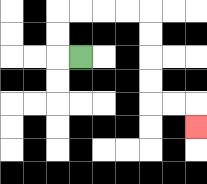{'start': '[3, 2]', 'end': '[8, 5]', 'path_directions': 'L,U,U,R,R,R,R,D,D,D,D,R,R,D', 'path_coordinates': '[[3, 2], [2, 2], [2, 1], [2, 0], [3, 0], [4, 0], [5, 0], [6, 0], [6, 1], [6, 2], [6, 3], [6, 4], [7, 4], [8, 4], [8, 5]]'}